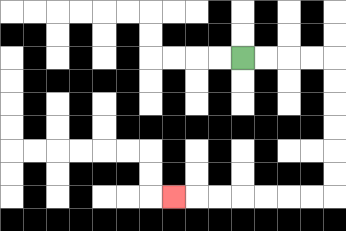{'start': '[10, 2]', 'end': '[7, 8]', 'path_directions': 'R,R,R,R,D,D,D,D,D,D,L,L,L,L,L,L,L', 'path_coordinates': '[[10, 2], [11, 2], [12, 2], [13, 2], [14, 2], [14, 3], [14, 4], [14, 5], [14, 6], [14, 7], [14, 8], [13, 8], [12, 8], [11, 8], [10, 8], [9, 8], [8, 8], [7, 8]]'}